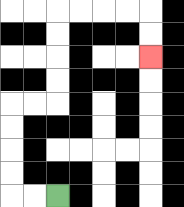{'start': '[2, 8]', 'end': '[6, 2]', 'path_directions': 'L,L,U,U,U,U,R,R,U,U,U,U,R,R,R,R,D,D', 'path_coordinates': '[[2, 8], [1, 8], [0, 8], [0, 7], [0, 6], [0, 5], [0, 4], [1, 4], [2, 4], [2, 3], [2, 2], [2, 1], [2, 0], [3, 0], [4, 0], [5, 0], [6, 0], [6, 1], [6, 2]]'}